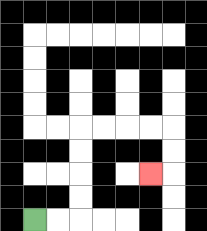{'start': '[1, 9]', 'end': '[6, 7]', 'path_directions': 'R,R,U,U,U,U,R,R,R,R,D,D,L', 'path_coordinates': '[[1, 9], [2, 9], [3, 9], [3, 8], [3, 7], [3, 6], [3, 5], [4, 5], [5, 5], [6, 5], [7, 5], [7, 6], [7, 7], [6, 7]]'}